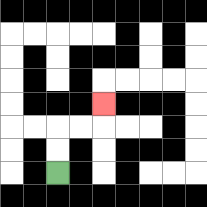{'start': '[2, 7]', 'end': '[4, 4]', 'path_directions': 'U,U,R,R,U', 'path_coordinates': '[[2, 7], [2, 6], [2, 5], [3, 5], [4, 5], [4, 4]]'}